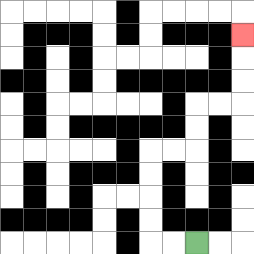{'start': '[8, 10]', 'end': '[10, 1]', 'path_directions': 'L,L,U,U,U,U,R,R,U,U,R,R,U,U,U', 'path_coordinates': '[[8, 10], [7, 10], [6, 10], [6, 9], [6, 8], [6, 7], [6, 6], [7, 6], [8, 6], [8, 5], [8, 4], [9, 4], [10, 4], [10, 3], [10, 2], [10, 1]]'}